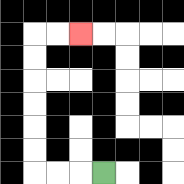{'start': '[4, 7]', 'end': '[3, 1]', 'path_directions': 'L,L,L,U,U,U,U,U,U,R,R', 'path_coordinates': '[[4, 7], [3, 7], [2, 7], [1, 7], [1, 6], [1, 5], [1, 4], [1, 3], [1, 2], [1, 1], [2, 1], [3, 1]]'}